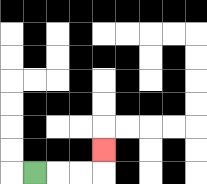{'start': '[1, 7]', 'end': '[4, 6]', 'path_directions': 'R,R,R,U', 'path_coordinates': '[[1, 7], [2, 7], [3, 7], [4, 7], [4, 6]]'}